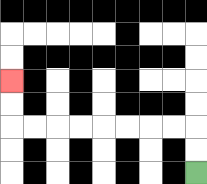{'start': '[8, 7]', 'end': '[0, 3]', 'path_directions': 'U,U,L,L,L,L,L,L,L,L,U,U', 'path_coordinates': '[[8, 7], [8, 6], [8, 5], [7, 5], [6, 5], [5, 5], [4, 5], [3, 5], [2, 5], [1, 5], [0, 5], [0, 4], [0, 3]]'}